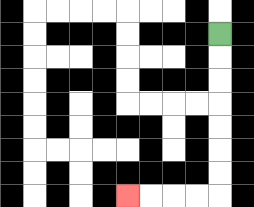{'start': '[9, 1]', 'end': '[5, 8]', 'path_directions': 'D,D,D,D,D,D,D,L,L,L,L', 'path_coordinates': '[[9, 1], [9, 2], [9, 3], [9, 4], [9, 5], [9, 6], [9, 7], [9, 8], [8, 8], [7, 8], [6, 8], [5, 8]]'}